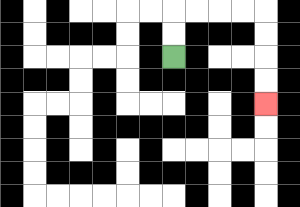{'start': '[7, 2]', 'end': '[11, 4]', 'path_directions': 'U,U,R,R,R,R,D,D,D,D', 'path_coordinates': '[[7, 2], [7, 1], [7, 0], [8, 0], [9, 0], [10, 0], [11, 0], [11, 1], [11, 2], [11, 3], [11, 4]]'}